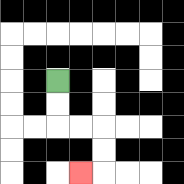{'start': '[2, 3]', 'end': '[3, 7]', 'path_directions': 'D,D,R,R,D,D,L', 'path_coordinates': '[[2, 3], [2, 4], [2, 5], [3, 5], [4, 5], [4, 6], [4, 7], [3, 7]]'}